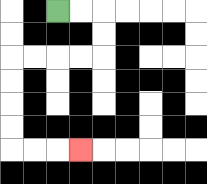{'start': '[2, 0]', 'end': '[3, 6]', 'path_directions': 'R,R,D,D,L,L,L,L,D,D,D,D,R,R,R', 'path_coordinates': '[[2, 0], [3, 0], [4, 0], [4, 1], [4, 2], [3, 2], [2, 2], [1, 2], [0, 2], [0, 3], [0, 4], [0, 5], [0, 6], [1, 6], [2, 6], [3, 6]]'}